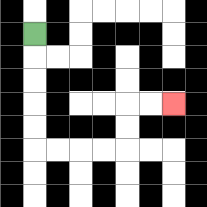{'start': '[1, 1]', 'end': '[7, 4]', 'path_directions': 'D,D,D,D,D,R,R,R,R,U,U,R,R', 'path_coordinates': '[[1, 1], [1, 2], [1, 3], [1, 4], [1, 5], [1, 6], [2, 6], [3, 6], [4, 6], [5, 6], [5, 5], [5, 4], [6, 4], [7, 4]]'}